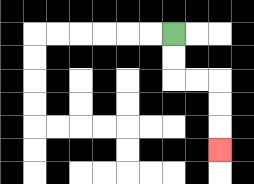{'start': '[7, 1]', 'end': '[9, 6]', 'path_directions': 'D,D,R,R,D,D,D', 'path_coordinates': '[[7, 1], [7, 2], [7, 3], [8, 3], [9, 3], [9, 4], [9, 5], [9, 6]]'}